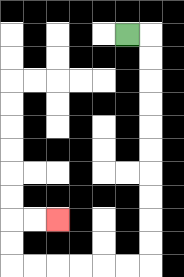{'start': '[5, 1]', 'end': '[2, 9]', 'path_directions': 'R,D,D,D,D,D,D,D,D,D,D,L,L,L,L,L,L,U,U,R,R', 'path_coordinates': '[[5, 1], [6, 1], [6, 2], [6, 3], [6, 4], [6, 5], [6, 6], [6, 7], [6, 8], [6, 9], [6, 10], [6, 11], [5, 11], [4, 11], [3, 11], [2, 11], [1, 11], [0, 11], [0, 10], [0, 9], [1, 9], [2, 9]]'}